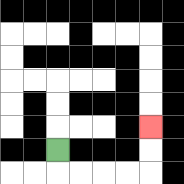{'start': '[2, 6]', 'end': '[6, 5]', 'path_directions': 'D,R,R,R,R,U,U', 'path_coordinates': '[[2, 6], [2, 7], [3, 7], [4, 7], [5, 7], [6, 7], [6, 6], [6, 5]]'}